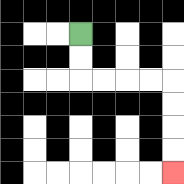{'start': '[3, 1]', 'end': '[7, 7]', 'path_directions': 'D,D,R,R,R,R,D,D,D,D', 'path_coordinates': '[[3, 1], [3, 2], [3, 3], [4, 3], [5, 3], [6, 3], [7, 3], [7, 4], [7, 5], [7, 6], [7, 7]]'}